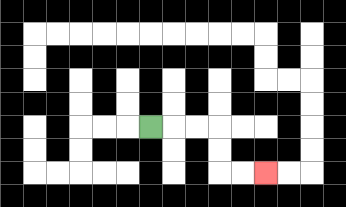{'start': '[6, 5]', 'end': '[11, 7]', 'path_directions': 'R,R,R,D,D,R,R', 'path_coordinates': '[[6, 5], [7, 5], [8, 5], [9, 5], [9, 6], [9, 7], [10, 7], [11, 7]]'}